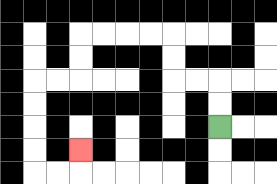{'start': '[9, 5]', 'end': '[3, 6]', 'path_directions': 'U,U,L,L,U,U,L,L,L,L,D,D,L,L,D,D,D,D,R,R,U', 'path_coordinates': '[[9, 5], [9, 4], [9, 3], [8, 3], [7, 3], [7, 2], [7, 1], [6, 1], [5, 1], [4, 1], [3, 1], [3, 2], [3, 3], [2, 3], [1, 3], [1, 4], [1, 5], [1, 6], [1, 7], [2, 7], [3, 7], [3, 6]]'}